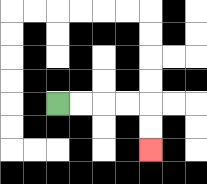{'start': '[2, 4]', 'end': '[6, 6]', 'path_directions': 'R,R,R,R,D,D', 'path_coordinates': '[[2, 4], [3, 4], [4, 4], [5, 4], [6, 4], [6, 5], [6, 6]]'}